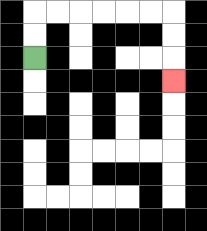{'start': '[1, 2]', 'end': '[7, 3]', 'path_directions': 'U,U,R,R,R,R,R,R,D,D,D', 'path_coordinates': '[[1, 2], [1, 1], [1, 0], [2, 0], [3, 0], [4, 0], [5, 0], [6, 0], [7, 0], [7, 1], [7, 2], [7, 3]]'}